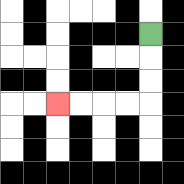{'start': '[6, 1]', 'end': '[2, 4]', 'path_directions': 'D,D,D,L,L,L,L', 'path_coordinates': '[[6, 1], [6, 2], [6, 3], [6, 4], [5, 4], [4, 4], [3, 4], [2, 4]]'}